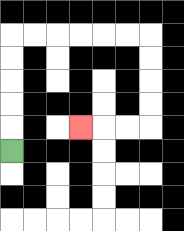{'start': '[0, 6]', 'end': '[3, 5]', 'path_directions': 'U,U,U,U,U,R,R,R,R,R,R,D,D,D,D,L,L,L', 'path_coordinates': '[[0, 6], [0, 5], [0, 4], [0, 3], [0, 2], [0, 1], [1, 1], [2, 1], [3, 1], [4, 1], [5, 1], [6, 1], [6, 2], [6, 3], [6, 4], [6, 5], [5, 5], [4, 5], [3, 5]]'}